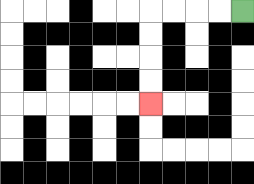{'start': '[10, 0]', 'end': '[6, 4]', 'path_directions': 'L,L,L,L,D,D,D,D', 'path_coordinates': '[[10, 0], [9, 0], [8, 0], [7, 0], [6, 0], [6, 1], [6, 2], [6, 3], [6, 4]]'}